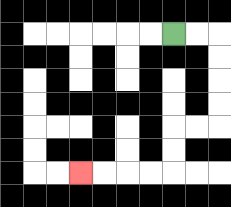{'start': '[7, 1]', 'end': '[3, 7]', 'path_directions': 'R,R,D,D,D,D,L,L,D,D,L,L,L,L', 'path_coordinates': '[[7, 1], [8, 1], [9, 1], [9, 2], [9, 3], [9, 4], [9, 5], [8, 5], [7, 5], [7, 6], [7, 7], [6, 7], [5, 7], [4, 7], [3, 7]]'}